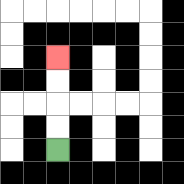{'start': '[2, 6]', 'end': '[2, 2]', 'path_directions': 'U,U,U,U', 'path_coordinates': '[[2, 6], [2, 5], [2, 4], [2, 3], [2, 2]]'}